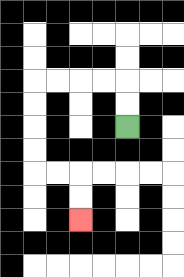{'start': '[5, 5]', 'end': '[3, 9]', 'path_directions': 'U,U,L,L,L,L,D,D,D,D,R,R,D,D', 'path_coordinates': '[[5, 5], [5, 4], [5, 3], [4, 3], [3, 3], [2, 3], [1, 3], [1, 4], [1, 5], [1, 6], [1, 7], [2, 7], [3, 7], [3, 8], [3, 9]]'}